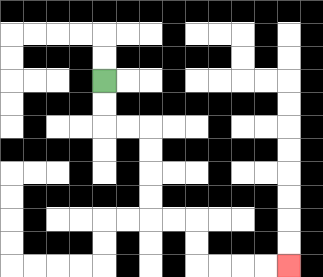{'start': '[4, 3]', 'end': '[12, 11]', 'path_directions': 'D,D,R,R,D,D,D,D,R,R,D,D,R,R,R,R', 'path_coordinates': '[[4, 3], [4, 4], [4, 5], [5, 5], [6, 5], [6, 6], [6, 7], [6, 8], [6, 9], [7, 9], [8, 9], [8, 10], [8, 11], [9, 11], [10, 11], [11, 11], [12, 11]]'}